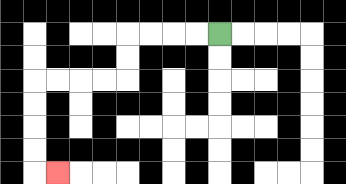{'start': '[9, 1]', 'end': '[2, 7]', 'path_directions': 'L,L,L,L,D,D,L,L,L,L,D,D,D,D,R', 'path_coordinates': '[[9, 1], [8, 1], [7, 1], [6, 1], [5, 1], [5, 2], [5, 3], [4, 3], [3, 3], [2, 3], [1, 3], [1, 4], [1, 5], [1, 6], [1, 7], [2, 7]]'}